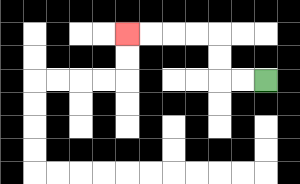{'start': '[11, 3]', 'end': '[5, 1]', 'path_directions': 'L,L,U,U,L,L,L,L', 'path_coordinates': '[[11, 3], [10, 3], [9, 3], [9, 2], [9, 1], [8, 1], [7, 1], [6, 1], [5, 1]]'}